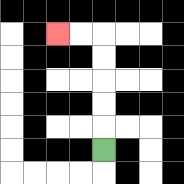{'start': '[4, 6]', 'end': '[2, 1]', 'path_directions': 'U,U,U,U,U,L,L', 'path_coordinates': '[[4, 6], [4, 5], [4, 4], [4, 3], [4, 2], [4, 1], [3, 1], [2, 1]]'}